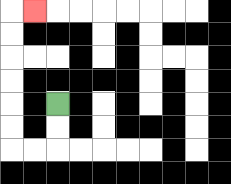{'start': '[2, 4]', 'end': '[1, 0]', 'path_directions': 'D,D,L,L,U,U,U,U,U,U,R', 'path_coordinates': '[[2, 4], [2, 5], [2, 6], [1, 6], [0, 6], [0, 5], [0, 4], [0, 3], [0, 2], [0, 1], [0, 0], [1, 0]]'}